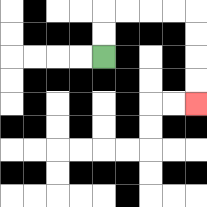{'start': '[4, 2]', 'end': '[8, 4]', 'path_directions': 'U,U,R,R,R,R,D,D,D,D', 'path_coordinates': '[[4, 2], [4, 1], [4, 0], [5, 0], [6, 0], [7, 0], [8, 0], [8, 1], [8, 2], [8, 3], [8, 4]]'}